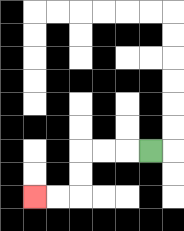{'start': '[6, 6]', 'end': '[1, 8]', 'path_directions': 'L,L,L,D,D,L,L', 'path_coordinates': '[[6, 6], [5, 6], [4, 6], [3, 6], [3, 7], [3, 8], [2, 8], [1, 8]]'}